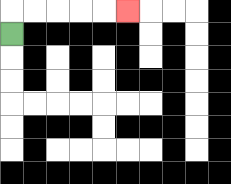{'start': '[0, 1]', 'end': '[5, 0]', 'path_directions': 'U,R,R,R,R,R', 'path_coordinates': '[[0, 1], [0, 0], [1, 0], [2, 0], [3, 0], [4, 0], [5, 0]]'}